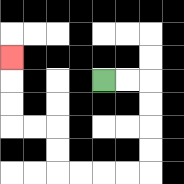{'start': '[4, 3]', 'end': '[0, 2]', 'path_directions': 'R,R,D,D,D,D,L,L,L,L,U,U,L,L,U,U,U', 'path_coordinates': '[[4, 3], [5, 3], [6, 3], [6, 4], [6, 5], [6, 6], [6, 7], [5, 7], [4, 7], [3, 7], [2, 7], [2, 6], [2, 5], [1, 5], [0, 5], [0, 4], [0, 3], [0, 2]]'}